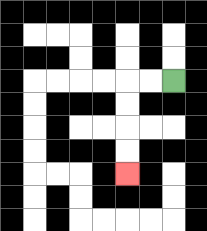{'start': '[7, 3]', 'end': '[5, 7]', 'path_directions': 'L,L,D,D,D,D', 'path_coordinates': '[[7, 3], [6, 3], [5, 3], [5, 4], [5, 5], [5, 6], [5, 7]]'}